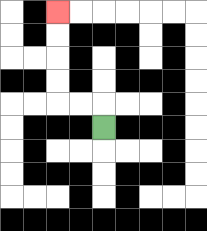{'start': '[4, 5]', 'end': '[2, 0]', 'path_directions': 'U,L,L,U,U,U,U', 'path_coordinates': '[[4, 5], [4, 4], [3, 4], [2, 4], [2, 3], [2, 2], [2, 1], [2, 0]]'}